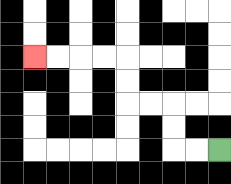{'start': '[9, 6]', 'end': '[1, 2]', 'path_directions': 'L,L,U,U,L,L,U,U,L,L,L,L', 'path_coordinates': '[[9, 6], [8, 6], [7, 6], [7, 5], [7, 4], [6, 4], [5, 4], [5, 3], [5, 2], [4, 2], [3, 2], [2, 2], [1, 2]]'}